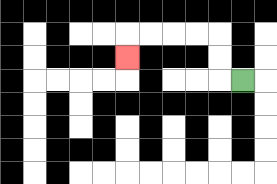{'start': '[10, 3]', 'end': '[5, 2]', 'path_directions': 'L,U,U,L,L,L,L,D', 'path_coordinates': '[[10, 3], [9, 3], [9, 2], [9, 1], [8, 1], [7, 1], [6, 1], [5, 1], [5, 2]]'}